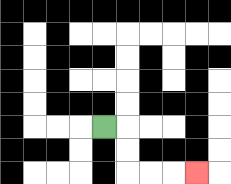{'start': '[4, 5]', 'end': '[8, 7]', 'path_directions': 'R,D,D,R,R,R', 'path_coordinates': '[[4, 5], [5, 5], [5, 6], [5, 7], [6, 7], [7, 7], [8, 7]]'}